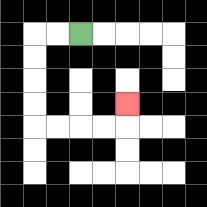{'start': '[3, 1]', 'end': '[5, 4]', 'path_directions': 'L,L,D,D,D,D,R,R,R,R,U', 'path_coordinates': '[[3, 1], [2, 1], [1, 1], [1, 2], [1, 3], [1, 4], [1, 5], [2, 5], [3, 5], [4, 5], [5, 5], [5, 4]]'}